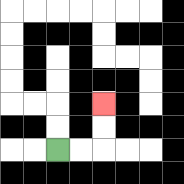{'start': '[2, 6]', 'end': '[4, 4]', 'path_directions': 'R,R,U,U', 'path_coordinates': '[[2, 6], [3, 6], [4, 6], [4, 5], [4, 4]]'}